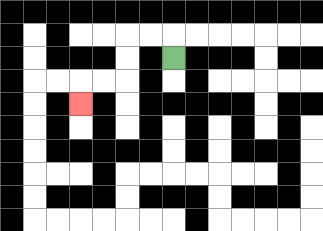{'start': '[7, 2]', 'end': '[3, 4]', 'path_directions': 'U,L,L,D,D,L,L,D', 'path_coordinates': '[[7, 2], [7, 1], [6, 1], [5, 1], [5, 2], [5, 3], [4, 3], [3, 3], [3, 4]]'}